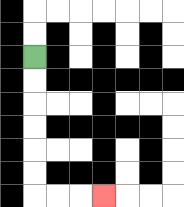{'start': '[1, 2]', 'end': '[4, 8]', 'path_directions': 'D,D,D,D,D,D,R,R,R', 'path_coordinates': '[[1, 2], [1, 3], [1, 4], [1, 5], [1, 6], [1, 7], [1, 8], [2, 8], [3, 8], [4, 8]]'}